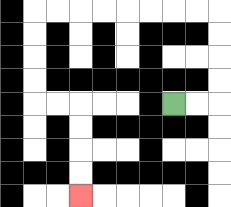{'start': '[7, 4]', 'end': '[3, 8]', 'path_directions': 'R,R,U,U,U,U,L,L,L,L,L,L,L,L,D,D,D,D,R,R,D,D,D,D', 'path_coordinates': '[[7, 4], [8, 4], [9, 4], [9, 3], [9, 2], [9, 1], [9, 0], [8, 0], [7, 0], [6, 0], [5, 0], [4, 0], [3, 0], [2, 0], [1, 0], [1, 1], [1, 2], [1, 3], [1, 4], [2, 4], [3, 4], [3, 5], [3, 6], [3, 7], [3, 8]]'}